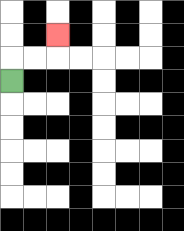{'start': '[0, 3]', 'end': '[2, 1]', 'path_directions': 'U,R,R,U', 'path_coordinates': '[[0, 3], [0, 2], [1, 2], [2, 2], [2, 1]]'}